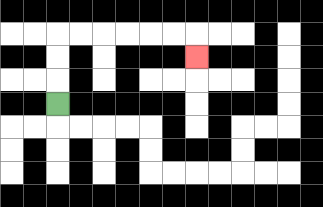{'start': '[2, 4]', 'end': '[8, 2]', 'path_directions': 'U,U,U,R,R,R,R,R,R,D', 'path_coordinates': '[[2, 4], [2, 3], [2, 2], [2, 1], [3, 1], [4, 1], [5, 1], [6, 1], [7, 1], [8, 1], [8, 2]]'}